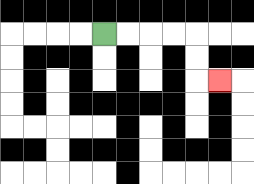{'start': '[4, 1]', 'end': '[9, 3]', 'path_directions': 'R,R,R,R,D,D,R', 'path_coordinates': '[[4, 1], [5, 1], [6, 1], [7, 1], [8, 1], [8, 2], [8, 3], [9, 3]]'}